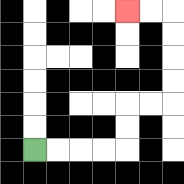{'start': '[1, 6]', 'end': '[5, 0]', 'path_directions': 'R,R,R,R,U,U,R,R,U,U,U,U,L,L', 'path_coordinates': '[[1, 6], [2, 6], [3, 6], [4, 6], [5, 6], [5, 5], [5, 4], [6, 4], [7, 4], [7, 3], [7, 2], [7, 1], [7, 0], [6, 0], [5, 0]]'}